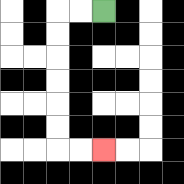{'start': '[4, 0]', 'end': '[4, 6]', 'path_directions': 'L,L,D,D,D,D,D,D,R,R', 'path_coordinates': '[[4, 0], [3, 0], [2, 0], [2, 1], [2, 2], [2, 3], [2, 4], [2, 5], [2, 6], [3, 6], [4, 6]]'}